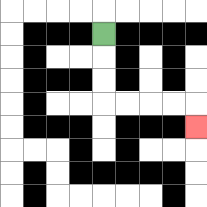{'start': '[4, 1]', 'end': '[8, 5]', 'path_directions': 'D,D,D,R,R,R,R,D', 'path_coordinates': '[[4, 1], [4, 2], [4, 3], [4, 4], [5, 4], [6, 4], [7, 4], [8, 4], [8, 5]]'}